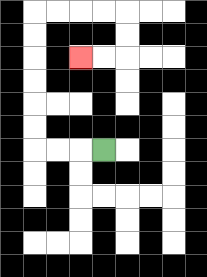{'start': '[4, 6]', 'end': '[3, 2]', 'path_directions': 'L,L,L,U,U,U,U,U,U,R,R,R,R,D,D,L,L', 'path_coordinates': '[[4, 6], [3, 6], [2, 6], [1, 6], [1, 5], [1, 4], [1, 3], [1, 2], [1, 1], [1, 0], [2, 0], [3, 0], [4, 0], [5, 0], [5, 1], [5, 2], [4, 2], [3, 2]]'}